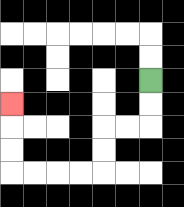{'start': '[6, 3]', 'end': '[0, 4]', 'path_directions': 'D,D,L,L,D,D,L,L,L,L,U,U,U', 'path_coordinates': '[[6, 3], [6, 4], [6, 5], [5, 5], [4, 5], [4, 6], [4, 7], [3, 7], [2, 7], [1, 7], [0, 7], [0, 6], [0, 5], [0, 4]]'}